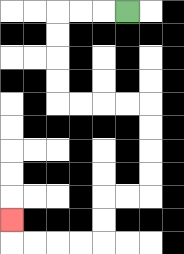{'start': '[5, 0]', 'end': '[0, 9]', 'path_directions': 'L,L,L,D,D,D,D,R,R,R,R,D,D,D,D,L,L,D,D,L,L,L,L,U', 'path_coordinates': '[[5, 0], [4, 0], [3, 0], [2, 0], [2, 1], [2, 2], [2, 3], [2, 4], [3, 4], [4, 4], [5, 4], [6, 4], [6, 5], [6, 6], [6, 7], [6, 8], [5, 8], [4, 8], [4, 9], [4, 10], [3, 10], [2, 10], [1, 10], [0, 10], [0, 9]]'}